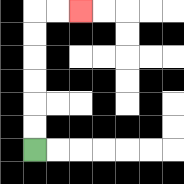{'start': '[1, 6]', 'end': '[3, 0]', 'path_directions': 'U,U,U,U,U,U,R,R', 'path_coordinates': '[[1, 6], [1, 5], [1, 4], [1, 3], [1, 2], [1, 1], [1, 0], [2, 0], [3, 0]]'}